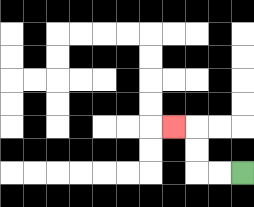{'start': '[10, 7]', 'end': '[7, 5]', 'path_directions': 'L,L,U,U,L', 'path_coordinates': '[[10, 7], [9, 7], [8, 7], [8, 6], [8, 5], [7, 5]]'}